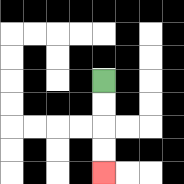{'start': '[4, 3]', 'end': '[4, 7]', 'path_directions': 'D,D,D,D', 'path_coordinates': '[[4, 3], [4, 4], [4, 5], [4, 6], [4, 7]]'}